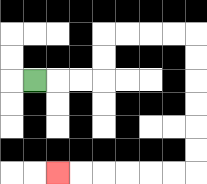{'start': '[1, 3]', 'end': '[2, 7]', 'path_directions': 'R,R,R,U,U,R,R,R,R,D,D,D,D,D,D,L,L,L,L,L,L', 'path_coordinates': '[[1, 3], [2, 3], [3, 3], [4, 3], [4, 2], [4, 1], [5, 1], [6, 1], [7, 1], [8, 1], [8, 2], [8, 3], [8, 4], [8, 5], [8, 6], [8, 7], [7, 7], [6, 7], [5, 7], [4, 7], [3, 7], [2, 7]]'}